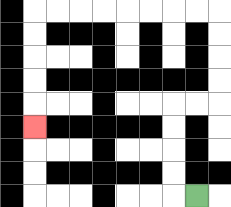{'start': '[8, 8]', 'end': '[1, 5]', 'path_directions': 'L,U,U,U,U,R,R,U,U,U,U,L,L,L,L,L,L,L,L,D,D,D,D,D', 'path_coordinates': '[[8, 8], [7, 8], [7, 7], [7, 6], [7, 5], [7, 4], [8, 4], [9, 4], [9, 3], [9, 2], [9, 1], [9, 0], [8, 0], [7, 0], [6, 0], [5, 0], [4, 0], [3, 0], [2, 0], [1, 0], [1, 1], [1, 2], [1, 3], [1, 4], [1, 5]]'}